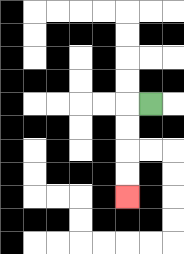{'start': '[6, 4]', 'end': '[5, 8]', 'path_directions': 'L,D,D,D,D', 'path_coordinates': '[[6, 4], [5, 4], [5, 5], [5, 6], [5, 7], [5, 8]]'}